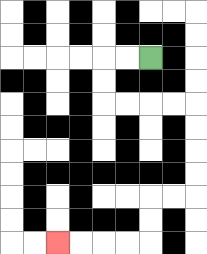{'start': '[6, 2]', 'end': '[2, 10]', 'path_directions': 'L,L,D,D,R,R,R,R,D,D,D,D,L,L,D,D,L,L,L,L', 'path_coordinates': '[[6, 2], [5, 2], [4, 2], [4, 3], [4, 4], [5, 4], [6, 4], [7, 4], [8, 4], [8, 5], [8, 6], [8, 7], [8, 8], [7, 8], [6, 8], [6, 9], [6, 10], [5, 10], [4, 10], [3, 10], [2, 10]]'}